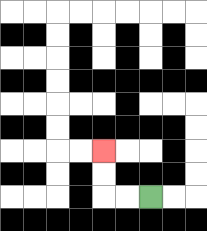{'start': '[6, 8]', 'end': '[4, 6]', 'path_directions': 'L,L,U,U', 'path_coordinates': '[[6, 8], [5, 8], [4, 8], [4, 7], [4, 6]]'}